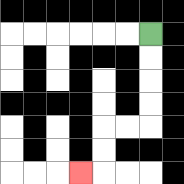{'start': '[6, 1]', 'end': '[3, 7]', 'path_directions': 'D,D,D,D,L,L,D,D,L', 'path_coordinates': '[[6, 1], [6, 2], [6, 3], [6, 4], [6, 5], [5, 5], [4, 5], [4, 6], [4, 7], [3, 7]]'}